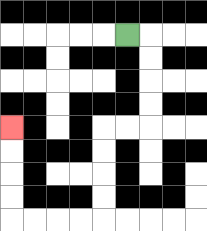{'start': '[5, 1]', 'end': '[0, 5]', 'path_directions': 'R,D,D,D,D,L,L,D,D,D,D,L,L,L,L,U,U,U,U', 'path_coordinates': '[[5, 1], [6, 1], [6, 2], [6, 3], [6, 4], [6, 5], [5, 5], [4, 5], [4, 6], [4, 7], [4, 8], [4, 9], [3, 9], [2, 9], [1, 9], [0, 9], [0, 8], [0, 7], [0, 6], [0, 5]]'}